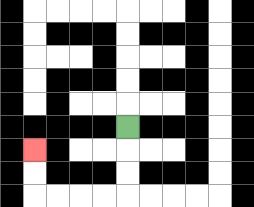{'start': '[5, 5]', 'end': '[1, 6]', 'path_directions': 'D,D,D,L,L,L,L,U,U', 'path_coordinates': '[[5, 5], [5, 6], [5, 7], [5, 8], [4, 8], [3, 8], [2, 8], [1, 8], [1, 7], [1, 6]]'}